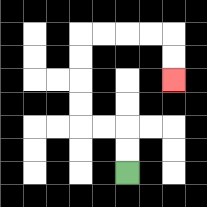{'start': '[5, 7]', 'end': '[7, 3]', 'path_directions': 'U,U,L,L,U,U,U,U,R,R,R,R,D,D', 'path_coordinates': '[[5, 7], [5, 6], [5, 5], [4, 5], [3, 5], [3, 4], [3, 3], [3, 2], [3, 1], [4, 1], [5, 1], [6, 1], [7, 1], [7, 2], [7, 3]]'}